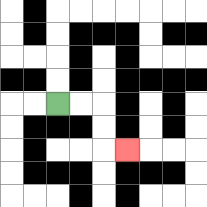{'start': '[2, 4]', 'end': '[5, 6]', 'path_directions': 'R,R,D,D,R', 'path_coordinates': '[[2, 4], [3, 4], [4, 4], [4, 5], [4, 6], [5, 6]]'}